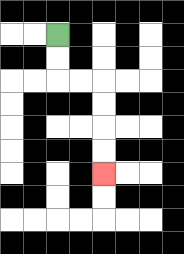{'start': '[2, 1]', 'end': '[4, 7]', 'path_directions': 'D,D,R,R,D,D,D,D', 'path_coordinates': '[[2, 1], [2, 2], [2, 3], [3, 3], [4, 3], [4, 4], [4, 5], [4, 6], [4, 7]]'}